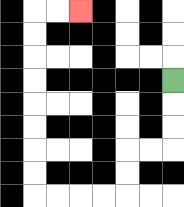{'start': '[7, 3]', 'end': '[3, 0]', 'path_directions': 'D,D,D,L,L,D,D,L,L,L,L,U,U,U,U,U,U,U,U,R,R', 'path_coordinates': '[[7, 3], [7, 4], [7, 5], [7, 6], [6, 6], [5, 6], [5, 7], [5, 8], [4, 8], [3, 8], [2, 8], [1, 8], [1, 7], [1, 6], [1, 5], [1, 4], [1, 3], [1, 2], [1, 1], [1, 0], [2, 0], [3, 0]]'}